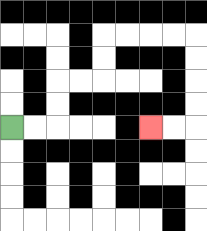{'start': '[0, 5]', 'end': '[6, 5]', 'path_directions': 'R,R,U,U,R,R,U,U,R,R,R,R,D,D,D,D,L,L', 'path_coordinates': '[[0, 5], [1, 5], [2, 5], [2, 4], [2, 3], [3, 3], [4, 3], [4, 2], [4, 1], [5, 1], [6, 1], [7, 1], [8, 1], [8, 2], [8, 3], [8, 4], [8, 5], [7, 5], [6, 5]]'}